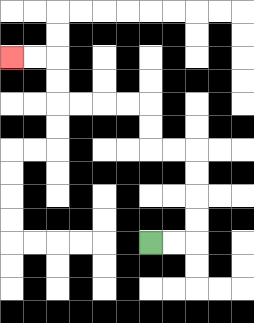{'start': '[6, 10]', 'end': '[0, 2]', 'path_directions': 'R,R,U,U,U,U,L,L,U,U,L,L,L,L,U,U,L,L', 'path_coordinates': '[[6, 10], [7, 10], [8, 10], [8, 9], [8, 8], [8, 7], [8, 6], [7, 6], [6, 6], [6, 5], [6, 4], [5, 4], [4, 4], [3, 4], [2, 4], [2, 3], [2, 2], [1, 2], [0, 2]]'}